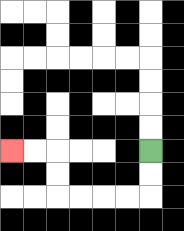{'start': '[6, 6]', 'end': '[0, 6]', 'path_directions': 'D,D,L,L,L,L,U,U,L,L', 'path_coordinates': '[[6, 6], [6, 7], [6, 8], [5, 8], [4, 8], [3, 8], [2, 8], [2, 7], [2, 6], [1, 6], [0, 6]]'}